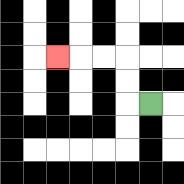{'start': '[6, 4]', 'end': '[2, 2]', 'path_directions': 'L,U,U,L,L,L', 'path_coordinates': '[[6, 4], [5, 4], [5, 3], [5, 2], [4, 2], [3, 2], [2, 2]]'}